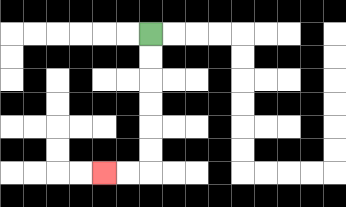{'start': '[6, 1]', 'end': '[4, 7]', 'path_directions': 'D,D,D,D,D,D,L,L', 'path_coordinates': '[[6, 1], [6, 2], [6, 3], [6, 4], [6, 5], [6, 6], [6, 7], [5, 7], [4, 7]]'}